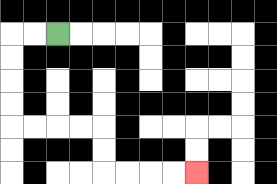{'start': '[2, 1]', 'end': '[8, 7]', 'path_directions': 'L,L,D,D,D,D,R,R,R,R,D,D,R,R,R,R', 'path_coordinates': '[[2, 1], [1, 1], [0, 1], [0, 2], [0, 3], [0, 4], [0, 5], [1, 5], [2, 5], [3, 5], [4, 5], [4, 6], [4, 7], [5, 7], [6, 7], [7, 7], [8, 7]]'}